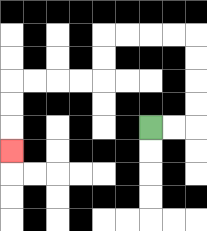{'start': '[6, 5]', 'end': '[0, 6]', 'path_directions': 'R,R,U,U,U,U,L,L,L,L,D,D,L,L,L,L,D,D,D', 'path_coordinates': '[[6, 5], [7, 5], [8, 5], [8, 4], [8, 3], [8, 2], [8, 1], [7, 1], [6, 1], [5, 1], [4, 1], [4, 2], [4, 3], [3, 3], [2, 3], [1, 3], [0, 3], [0, 4], [0, 5], [0, 6]]'}